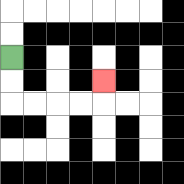{'start': '[0, 2]', 'end': '[4, 3]', 'path_directions': 'D,D,R,R,R,R,U', 'path_coordinates': '[[0, 2], [0, 3], [0, 4], [1, 4], [2, 4], [3, 4], [4, 4], [4, 3]]'}